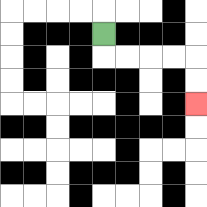{'start': '[4, 1]', 'end': '[8, 4]', 'path_directions': 'D,R,R,R,R,D,D', 'path_coordinates': '[[4, 1], [4, 2], [5, 2], [6, 2], [7, 2], [8, 2], [8, 3], [8, 4]]'}